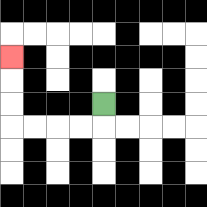{'start': '[4, 4]', 'end': '[0, 2]', 'path_directions': 'D,L,L,L,L,U,U,U', 'path_coordinates': '[[4, 4], [4, 5], [3, 5], [2, 5], [1, 5], [0, 5], [0, 4], [0, 3], [0, 2]]'}